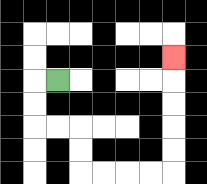{'start': '[2, 3]', 'end': '[7, 2]', 'path_directions': 'L,D,D,R,R,D,D,R,R,R,R,U,U,U,U,U', 'path_coordinates': '[[2, 3], [1, 3], [1, 4], [1, 5], [2, 5], [3, 5], [3, 6], [3, 7], [4, 7], [5, 7], [6, 7], [7, 7], [7, 6], [7, 5], [7, 4], [7, 3], [7, 2]]'}